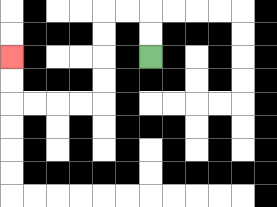{'start': '[6, 2]', 'end': '[0, 2]', 'path_directions': 'U,U,L,L,D,D,D,D,L,L,L,L,U,U', 'path_coordinates': '[[6, 2], [6, 1], [6, 0], [5, 0], [4, 0], [4, 1], [4, 2], [4, 3], [4, 4], [3, 4], [2, 4], [1, 4], [0, 4], [0, 3], [0, 2]]'}